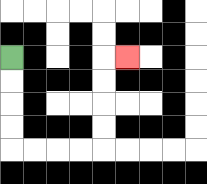{'start': '[0, 2]', 'end': '[5, 2]', 'path_directions': 'D,D,D,D,R,R,R,R,U,U,U,U,R', 'path_coordinates': '[[0, 2], [0, 3], [0, 4], [0, 5], [0, 6], [1, 6], [2, 6], [3, 6], [4, 6], [4, 5], [4, 4], [4, 3], [4, 2], [5, 2]]'}